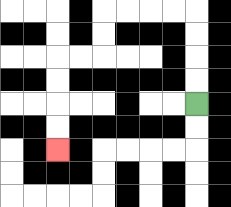{'start': '[8, 4]', 'end': '[2, 6]', 'path_directions': 'U,U,U,U,L,L,L,L,D,D,L,L,D,D,D,D', 'path_coordinates': '[[8, 4], [8, 3], [8, 2], [8, 1], [8, 0], [7, 0], [6, 0], [5, 0], [4, 0], [4, 1], [4, 2], [3, 2], [2, 2], [2, 3], [2, 4], [2, 5], [2, 6]]'}